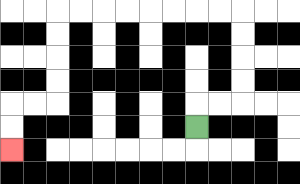{'start': '[8, 5]', 'end': '[0, 6]', 'path_directions': 'U,R,R,U,U,U,U,L,L,L,L,L,L,L,L,D,D,D,D,L,L,D,D', 'path_coordinates': '[[8, 5], [8, 4], [9, 4], [10, 4], [10, 3], [10, 2], [10, 1], [10, 0], [9, 0], [8, 0], [7, 0], [6, 0], [5, 0], [4, 0], [3, 0], [2, 0], [2, 1], [2, 2], [2, 3], [2, 4], [1, 4], [0, 4], [0, 5], [0, 6]]'}